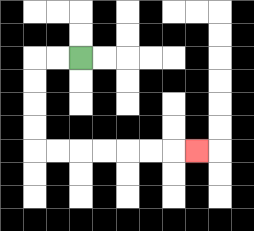{'start': '[3, 2]', 'end': '[8, 6]', 'path_directions': 'L,L,D,D,D,D,R,R,R,R,R,R,R', 'path_coordinates': '[[3, 2], [2, 2], [1, 2], [1, 3], [1, 4], [1, 5], [1, 6], [2, 6], [3, 6], [4, 6], [5, 6], [6, 6], [7, 6], [8, 6]]'}